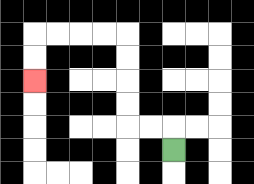{'start': '[7, 6]', 'end': '[1, 3]', 'path_directions': 'U,L,L,U,U,U,U,L,L,L,L,D,D', 'path_coordinates': '[[7, 6], [7, 5], [6, 5], [5, 5], [5, 4], [5, 3], [5, 2], [5, 1], [4, 1], [3, 1], [2, 1], [1, 1], [1, 2], [1, 3]]'}